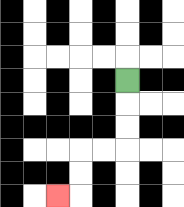{'start': '[5, 3]', 'end': '[2, 8]', 'path_directions': 'D,D,D,L,L,D,D,L', 'path_coordinates': '[[5, 3], [5, 4], [5, 5], [5, 6], [4, 6], [3, 6], [3, 7], [3, 8], [2, 8]]'}